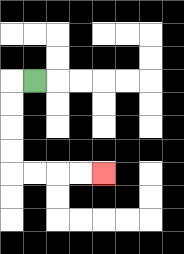{'start': '[1, 3]', 'end': '[4, 7]', 'path_directions': 'L,D,D,D,D,R,R,R,R', 'path_coordinates': '[[1, 3], [0, 3], [0, 4], [0, 5], [0, 6], [0, 7], [1, 7], [2, 7], [3, 7], [4, 7]]'}